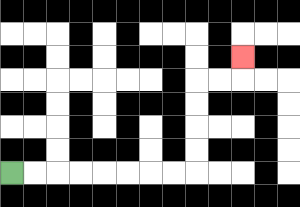{'start': '[0, 7]', 'end': '[10, 2]', 'path_directions': 'R,R,R,R,R,R,R,R,U,U,U,U,R,R,U', 'path_coordinates': '[[0, 7], [1, 7], [2, 7], [3, 7], [4, 7], [5, 7], [6, 7], [7, 7], [8, 7], [8, 6], [8, 5], [8, 4], [8, 3], [9, 3], [10, 3], [10, 2]]'}